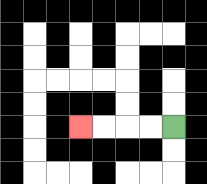{'start': '[7, 5]', 'end': '[3, 5]', 'path_directions': 'L,L,L,L', 'path_coordinates': '[[7, 5], [6, 5], [5, 5], [4, 5], [3, 5]]'}